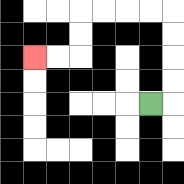{'start': '[6, 4]', 'end': '[1, 2]', 'path_directions': 'R,U,U,U,U,L,L,L,L,D,D,L,L', 'path_coordinates': '[[6, 4], [7, 4], [7, 3], [7, 2], [7, 1], [7, 0], [6, 0], [5, 0], [4, 0], [3, 0], [3, 1], [3, 2], [2, 2], [1, 2]]'}